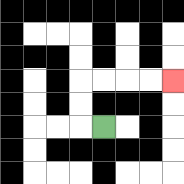{'start': '[4, 5]', 'end': '[7, 3]', 'path_directions': 'L,U,U,R,R,R,R', 'path_coordinates': '[[4, 5], [3, 5], [3, 4], [3, 3], [4, 3], [5, 3], [6, 3], [7, 3]]'}